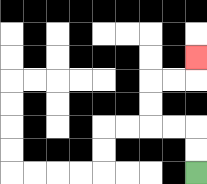{'start': '[8, 7]', 'end': '[8, 2]', 'path_directions': 'U,U,L,L,U,U,R,R,U', 'path_coordinates': '[[8, 7], [8, 6], [8, 5], [7, 5], [6, 5], [6, 4], [6, 3], [7, 3], [8, 3], [8, 2]]'}